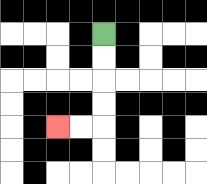{'start': '[4, 1]', 'end': '[2, 5]', 'path_directions': 'D,D,D,D,L,L', 'path_coordinates': '[[4, 1], [4, 2], [4, 3], [4, 4], [4, 5], [3, 5], [2, 5]]'}